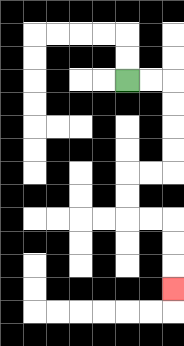{'start': '[5, 3]', 'end': '[7, 12]', 'path_directions': 'R,R,D,D,D,D,L,L,D,D,R,R,D,D,D', 'path_coordinates': '[[5, 3], [6, 3], [7, 3], [7, 4], [7, 5], [7, 6], [7, 7], [6, 7], [5, 7], [5, 8], [5, 9], [6, 9], [7, 9], [7, 10], [7, 11], [7, 12]]'}